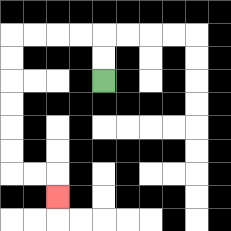{'start': '[4, 3]', 'end': '[2, 8]', 'path_directions': 'U,U,L,L,L,L,D,D,D,D,D,D,R,R,D', 'path_coordinates': '[[4, 3], [4, 2], [4, 1], [3, 1], [2, 1], [1, 1], [0, 1], [0, 2], [0, 3], [0, 4], [0, 5], [0, 6], [0, 7], [1, 7], [2, 7], [2, 8]]'}